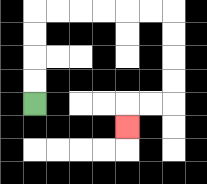{'start': '[1, 4]', 'end': '[5, 5]', 'path_directions': 'U,U,U,U,R,R,R,R,R,R,D,D,D,D,L,L,D', 'path_coordinates': '[[1, 4], [1, 3], [1, 2], [1, 1], [1, 0], [2, 0], [3, 0], [4, 0], [5, 0], [6, 0], [7, 0], [7, 1], [7, 2], [7, 3], [7, 4], [6, 4], [5, 4], [5, 5]]'}